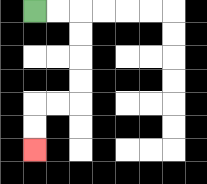{'start': '[1, 0]', 'end': '[1, 6]', 'path_directions': 'R,R,D,D,D,D,L,L,D,D', 'path_coordinates': '[[1, 0], [2, 0], [3, 0], [3, 1], [3, 2], [3, 3], [3, 4], [2, 4], [1, 4], [1, 5], [1, 6]]'}